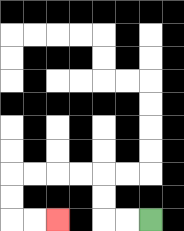{'start': '[6, 9]', 'end': '[2, 9]', 'path_directions': 'L,L,U,U,L,L,L,L,D,D,R,R', 'path_coordinates': '[[6, 9], [5, 9], [4, 9], [4, 8], [4, 7], [3, 7], [2, 7], [1, 7], [0, 7], [0, 8], [0, 9], [1, 9], [2, 9]]'}